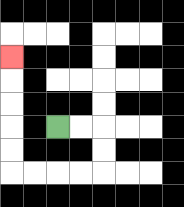{'start': '[2, 5]', 'end': '[0, 2]', 'path_directions': 'R,R,D,D,L,L,L,L,U,U,U,U,U', 'path_coordinates': '[[2, 5], [3, 5], [4, 5], [4, 6], [4, 7], [3, 7], [2, 7], [1, 7], [0, 7], [0, 6], [0, 5], [0, 4], [0, 3], [0, 2]]'}